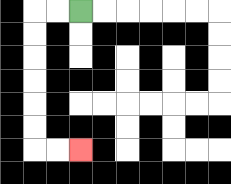{'start': '[3, 0]', 'end': '[3, 6]', 'path_directions': 'L,L,D,D,D,D,D,D,R,R', 'path_coordinates': '[[3, 0], [2, 0], [1, 0], [1, 1], [1, 2], [1, 3], [1, 4], [1, 5], [1, 6], [2, 6], [3, 6]]'}